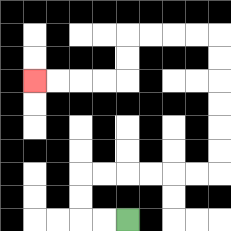{'start': '[5, 9]', 'end': '[1, 3]', 'path_directions': 'L,L,U,U,R,R,R,R,R,R,U,U,U,U,U,U,L,L,L,L,D,D,L,L,L,L', 'path_coordinates': '[[5, 9], [4, 9], [3, 9], [3, 8], [3, 7], [4, 7], [5, 7], [6, 7], [7, 7], [8, 7], [9, 7], [9, 6], [9, 5], [9, 4], [9, 3], [9, 2], [9, 1], [8, 1], [7, 1], [6, 1], [5, 1], [5, 2], [5, 3], [4, 3], [3, 3], [2, 3], [1, 3]]'}